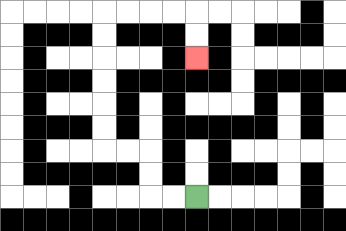{'start': '[8, 8]', 'end': '[8, 2]', 'path_directions': 'L,L,U,U,L,L,U,U,U,U,U,U,R,R,R,R,D,D', 'path_coordinates': '[[8, 8], [7, 8], [6, 8], [6, 7], [6, 6], [5, 6], [4, 6], [4, 5], [4, 4], [4, 3], [4, 2], [4, 1], [4, 0], [5, 0], [6, 0], [7, 0], [8, 0], [8, 1], [8, 2]]'}